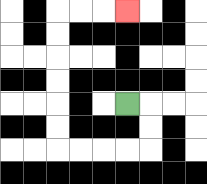{'start': '[5, 4]', 'end': '[5, 0]', 'path_directions': 'R,D,D,L,L,L,L,U,U,U,U,U,U,R,R,R', 'path_coordinates': '[[5, 4], [6, 4], [6, 5], [6, 6], [5, 6], [4, 6], [3, 6], [2, 6], [2, 5], [2, 4], [2, 3], [2, 2], [2, 1], [2, 0], [3, 0], [4, 0], [5, 0]]'}